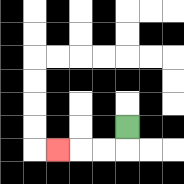{'start': '[5, 5]', 'end': '[2, 6]', 'path_directions': 'D,L,L,L', 'path_coordinates': '[[5, 5], [5, 6], [4, 6], [3, 6], [2, 6]]'}